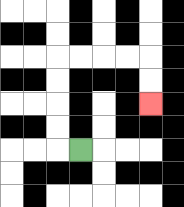{'start': '[3, 6]', 'end': '[6, 4]', 'path_directions': 'L,U,U,U,U,R,R,R,R,D,D', 'path_coordinates': '[[3, 6], [2, 6], [2, 5], [2, 4], [2, 3], [2, 2], [3, 2], [4, 2], [5, 2], [6, 2], [6, 3], [6, 4]]'}